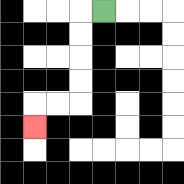{'start': '[4, 0]', 'end': '[1, 5]', 'path_directions': 'L,D,D,D,D,L,L,D', 'path_coordinates': '[[4, 0], [3, 0], [3, 1], [3, 2], [3, 3], [3, 4], [2, 4], [1, 4], [1, 5]]'}